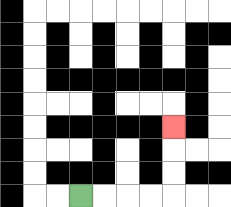{'start': '[3, 8]', 'end': '[7, 5]', 'path_directions': 'R,R,R,R,U,U,U', 'path_coordinates': '[[3, 8], [4, 8], [5, 8], [6, 8], [7, 8], [7, 7], [7, 6], [7, 5]]'}